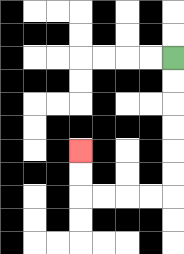{'start': '[7, 2]', 'end': '[3, 6]', 'path_directions': 'D,D,D,D,D,D,L,L,L,L,U,U', 'path_coordinates': '[[7, 2], [7, 3], [7, 4], [7, 5], [7, 6], [7, 7], [7, 8], [6, 8], [5, 8], [4, 8], [3, 8], [3, 7], [3, 6]]'}